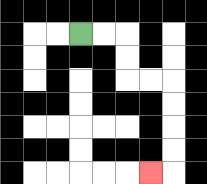{'start': '[3, 1]', 'end': '[6, 7]', 'path_directions': 'R,R,D,D,R,R,D,D,D,D,L', 'path_coordinates': '[[3, 1], [4, 1], [5, 1], [5, 2], [5, 3], [6, 3], [7, 3], [7, 4], [7, 5], [7, 6], [7, 7], [6, 7]]'}